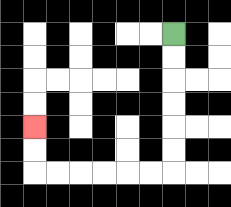{'start': '[7, 1]', 'end': '[1, 5]', 'path_directions': 'D,D,D,D,D,D,L,L,L,L,L,L,U,U', 'path_coordinates': '[[7, 1], [7, 2], [7, 3], [7, 4], [7, 5], [7, 6], [7, 7], [6, 7], [5, 7], [4, 7], [3, 7], [2, 7], [1, 7], [1, 6], [1, 5]]'}